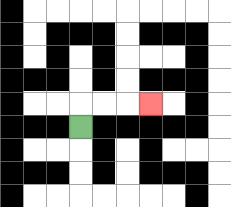{'start': '[3, 5]', 'end': '[6, 4]', 'path_directions': 'U,R,R,R', 'path_coordinates': '[[3, 5], [3, 4], [4, 4], [5, 4], [6, 4]]'}